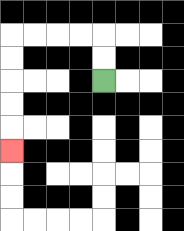{'start': '[4, 3]', 'end': '[0, 6]', 'path_directions': 'U,U,L,L,L,L,D,D,D,D,D', 'path_coordinates': '[[4, 3], [4, 2], [4, 1], [3, 1], [2, 1], [1, 1], [0, 1], [0, 2], [0, 3], [0, 4], [0, 5], [0, 6]]'}